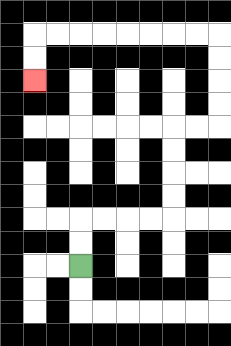{'start': '[3, 11]', 'end': '[1, 3]', 'path_directions': 'U,U,R,R,R,R,U,U,U,U,R,R,U,U,U,U,L,L,L,L,L,L,L,L,D,D', 'path_coordinates': '[[3, 11], [3, 10], [3, 9], [4, 9], [5, 9], [6, 9], [7, 9], [7, 8], [7, 7], [7, 6], [7, 5], [8, 5], [9, 5], [9, 4], [9, 3], [9, 2], [9, 1], [8, 1], [7, 1], [6, 1], [5, 1], [4, 1], [3, 1], [2, 1], [1, 1], [1, 2], [1, 3]]'}